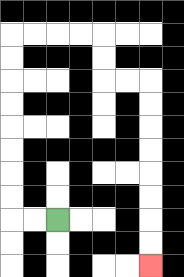{'start': '[2, 9]', 'end': '[6, 11]', 'path_directions': 'L,L,U,U,U,U,U,U,U,U,R,R,R,R,D,D,R,R,D,D,D,D,D,D,D,D', 'path_coordinates': '[[2, 9], [1, 9], [0, 9], [0, 8], [0, 7], [0, 6], [0, 5], [0, 4], [0, 3], [0, 2], [0, 1], [1, 1], [2, 1], [3, 1], [4, 1], [4, 2], [4, 3], [5, 3], [6, 3], [6, 4], [6, 5], [6, 6], [6, 7], [6, 8], [6, 9], [6, 10], [6, 11]]'}